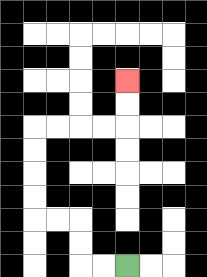{'start': '[5, 11]', 'end': '[5, 3]', 'path_directions': 'L,L,U,U,L,L,U,U,U,U,R,R,R,R,U,U', 'path_coordinates': '[[5, 11], [4, 11], [3, 11], [3, 10], [3, 9], [2, 9], [1, 9], [1, 8], [1, 7], [1, 6], [1, 5], [2, 5], [3, 5], [4, 5], [5, 5], [5, 4], [5, 3]]'}